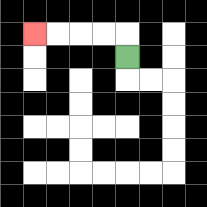{'start': '[5, 2]', 'end': '[1, 1]', 'path_directions': 'U,L,L,L,L', 'path_coordinates': '[[5, 2], [5, 1], [4, 1], [3, 1], [2, 1], [1, 1]]'}